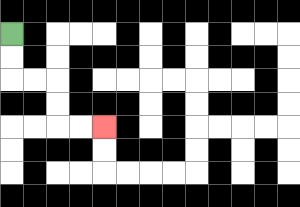{'start': '[0, 1]', 'end': '[4, 5]', 'path_directions': 'D,D,R,R,D,D,R,R', 'path_coordinates': '[[0, 1], [0, 2], [0, 3], [1, 3], [2, 3], [2, 4], [2, 5], [3, 5], [4, 5]]'}